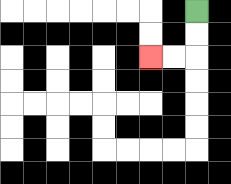{'start': '[8, 0]', 'end': '[6, 2]', 'path_directions': 'D,D,L,L', 'path_coordinates': '[[8, 0], [8, 1], [8, 2], [7, 2], [6, 2]]'}